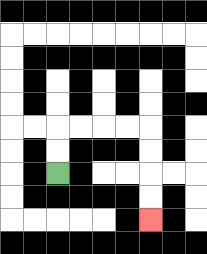{'start': '[2, 7]', 'end': '[6, 9]', 'path_directions': 'U,U,R,R,R,R,D,D,D,D', 'path_coordinates': '[[2, 7], [2, 6], [2, 5], [3, 5], [4, 5], [5, 5], [6, 5], [6, 6], [6, 7], [6, 8], [6, 9]]'}